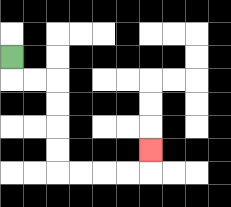{'start': '[0, 2]', 'end': '[6, 6]', 'path_directions': 'D,R,R,D,D,D,D,R,R,R,R,U', 'path_coordinates': '[[0, 2], [0, 3], [1, 3], [2, 3], [2, 4], [2, 5], [2, 6], [2, 7], [3, 7], [4, 7], [5, 7], [6, 7], [6, 6]]'}